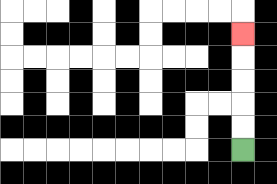{'start': '[10, 6]', 'end': '[10, 1]', 'path_directions': 'U,U,U,U,U', 'path_coordinates': '[[10, 6], [10, 5], [10, 4], [10, 3], [10, 2], [10, 1]]'}